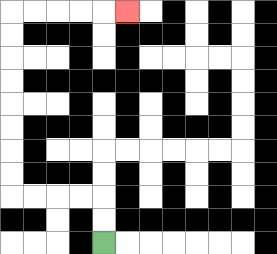{'start': '[4, 10]', 'end': '[5, 0]', 'path_directions': 'U,U,L,L,L,L,U,U,U,U,U,U,U,U,R,R,R,R,R', 'path_coordinates': '[[4, 10], [4, 9], [4, 8], [3, 8], [2, 8], [1, 8], [0, 8], [0, 7], [0, 6], [0, 5], [0, 4], [0, 3], [0, 2], [0, 1], [0, 0], [1, 0], [2, 0], [3, 0], [4, 0], [5, 0]]'}